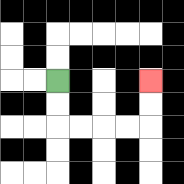{'start': '[2, 3]', 'end': '[6, 3]', 'path_directions': 'D,D,R,R,R,R,U,U', 'path_coordinates': '[[2, 3], [2, 4], [2, 5], [3, 5], [4, 5], [5, 5], [6, 5], [6, 4], [6, 3]]'}